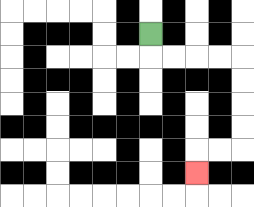{'start': '[6, 1]', 'end': '[8, 7]', 'path_directions': 'D,R,R,R,R,D,D,D,D,L,L,D', 'path_coordinates': '[[6, 1], [6, 2], [7, 2], [8, 2], [9, 2], [10, 2], [10, 3], [10, 4], [10, 5], [10, 6], [9, 6], [8, 6], [8, 7]]'}